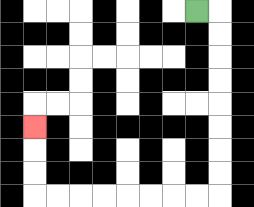{'start': '[8, 0]', 'end': '[1, 5]', 'path_directions': 'R,D,D,D,D,D,D,D,D,L,L,L,L,L,L,L,L,U,U,U', 'path_coordinates': '[[8, 0], [9, 0], [9, 1], [9, 2], [9, 3], [9, 4], [9, 5], [9, 6], [9, 7], [9, 8], [8, 8], [7, 8], [6, 8], [5, 8], [4, 8], [3, 8], [2, 8], [1, 8], [1, 7], [1, 6], [1, 5]]'}